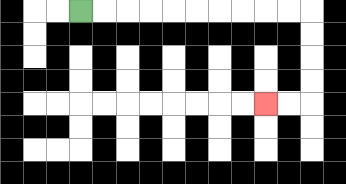{'start': '[3, 0]', 'end': '[11, 4]', 'path_directions': 'R,R,R,R,R,R,R,R,R,R,D,D,D,D,L,L', 'path_coordinates': '[[3, 0], [4, 0], [5, 0], [6, 0], [7, 0], [8, 0], [9, 0], [10, 0], [11, 0], [12, 0], [13, 0], [13, 1], [13, 2], [13, 3], [13, 4], [12, 4], [11, 4]]'}